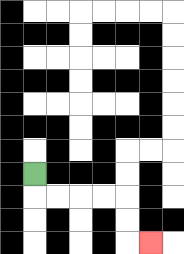{'start': '[1, 7]', 'end': '[6, 10]', 'path_directions': 'D,R,R,R,R,D,D,R', 'path_coordinates': '[[1, 7], [1, 8], [2, 8], [3, 8], [4, 8], [5, 8], [5, 9], [5, 10], [6, 10]]'}